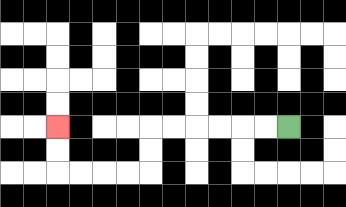{'start': '[12, 5]', 'end': '[2, 5]', 'path_directions': 'L,L,L,L,L,L,D,D,L,L,L,L,U,U', 'path_coordinates': '[[12, 5], [11, 5], [10, 5], [9, 5], [8, 5], [7, 5], [6, 5], [6, 6], [6, 7], [5, 7], [4, 7], [3, 7], [2, 7], [2, 6], [2, 5]]'}